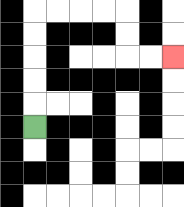{'start': '[1, 5]', 'end': '[7, 2]', 'path_directions': 'U,U,U,U,U,R,R,R,R,D,D,R,R', 'path_coordinates': '[[1, 5], [1, 4], [1, 3], [1, 2], [1, 1], [1, 0], [2, 0], [3, 0], [4, 0], [5, 0], [5, 1], [5, 2], [6, 2], [7, 2]]'}